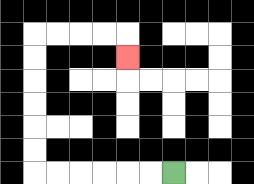{'start': '[7, 7]', 'end': '[5, 2]', 'path_directions': 'L,L,L,L,L,L,U,U,U,U,U,U,R,R,R,R,D', 'path_coordinates': '[[7, 7], [6, 7], [5, 7], [4, 7], [3, 7], [2, 7], [1, 7], [1, 6], [1, 5], [1, 4], [1, 3], [1, 2], [1, 1], [2, 1], [3, 1], [4, 1], [5, 1], [5, 2]]'}